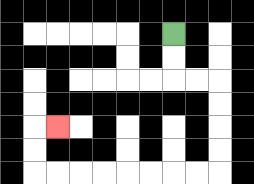{'start': '[7, 1]', 'end': '[2, 5]', 'path_directions': 'D,D,R,R,D,D,D,D,L,L,L,L,L,L,L,L,U,U,R', 'path_coordinates': '[[7, 1], [7, 2], [7, 3], [8, 3], [9, 3], [9, 4], [9, 5], [9, 6], [9, 7], [8, 7], [7, 7], [6, 7], [5, 7], [4, 7], [3, 7], [2, 7], [1, 7], [1, 6], [1, 5], [2, 5]]'}